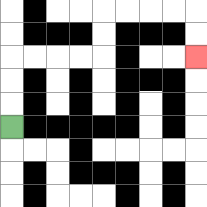{'start': '[0, 5]', 'end': '[8, 2]', 'path_directions': 'U,U,U,R,R,R,R,U,U,R,R,R,R,D,D', 'path_coordinates': '[[0, 5], [0, 4], [0, 3], [0, 2], [1, 2], [2, 2], [3, 2], [4, 2], [4, 1], [4, 0], [5, 0], [6, 0], [7, 0], [8, 0], [8, 1], [8, 2]]'}